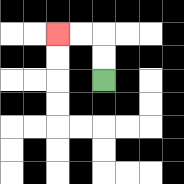{'start': '[4, 3]', 'end': '[2, 1]', 'path_directions': 'U,U,L,L', 'path_coordinates': '[[4, 3], [4, 2], [4, 1], [3, 1], [2, 1]]'}